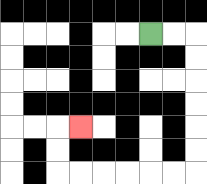{'start': '[6, 1]', 'end': '[3, 5]', 'path_directions': 'R,R,D,D,D,D,D,D,L,L,L,L,L,L,U,U,R', 'path_coordinates': '[[6, 1], [7, 1], [8, 1], [8, 2], [8, 3], [8, 4], [8, 5], [8, 6], [8, 7], [7, 7], [6, 7], [5, 7], [4, 7], [3, 7], [2, 7], [2, 6], [2, 5], [3, 5]]'}